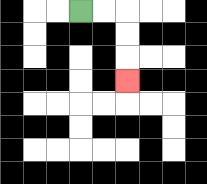{'start': '[3, 0]', 'end': '[5, 3]', 'path_directions': 'R,R,D,D,D', 'path_coordinates': '[[3, 0], [4, 0], [5, 0], [5, 1], [5, 2], [5, 3]]'}